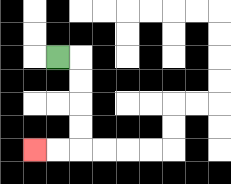{'start': '[2, 2]', 'end': '[1, 6]', 'path_directions': 'R,D,D,D,D,L,L', 'path_coordinates': '[[2, 2], [3, 2], [3, 3], [3, 4], [3, 5], [3, 6], [2, 6], [1, 6]]'}